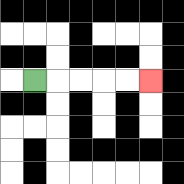{'start': '[1, 3]', 'end': '[6, 3]', 'path_directions': 'R,R,R,R,R', 'path_coordinates': '[[1, 3], [2, 3], [3, 3], [4, 3], [5, 3], [6, 3]]'}